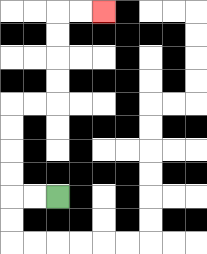{'start': '[2, 8]', 'end': '[4, 0]', 'path_directions': 'L,L,U,U,U,U,R,R,U,U,U,U,R,R', 'path_coordinates': '[[2, 8], [1, 8], [0, 8], [0, 7], [0, 6], [0, 5], [0, 4], [1, 4], [2, 4], [2, 3], [2, 2], [2, 1], [2, 0], [3, 0], [4, 0]]'}